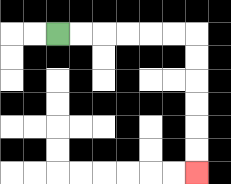{'start': '[2, 1]', 'end': '[8, 7]', 'path_directions': 'R,R,R,R,R,R,D,D,D,D,D,D', 'path_coordinates': '[[2, 1], [3, 1], [4, 1], [5, 1], [6, 1], [7, 1], [8, 1], [8, 2], [8, 3], [8, 4], [8, 5], [8, 6], [8, 7]]'}